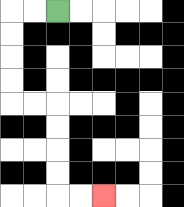{'start': '[2, 0]', 'end': '[4, 8]', 'path_directions': 'L,L,D,D,D,D,R,R,D,D,D,D,R,R', 'path_coordinates': '[[2, 0], [1, 0], [0, 0], [0, 1], [0, 2], [0, 3], [0, 4], [1, 4], [2, 4], [2, 5], [2, 6], [2, 7], [2, 8], [3, 8], [4, 8]]'}